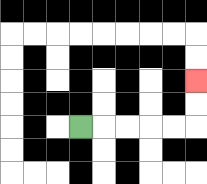{'start': '[3, 5]', 'end': '[8, 3]', 'path_directions': 'R,R,R,R,R,U,U', 'path_coordinates': '[[3, 5], [4, 5], [5, 5], [6, 5], [7, 5], [8, 5], [8, 4], [8, 3]]'}